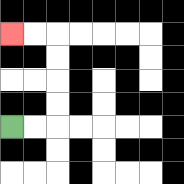{'start': '[0, 5]', 'end': '[0, 1]', 'path_directions': 'R,R,U,U,U,U,L,L', 'path_coordinates': '[[0, 5], [1, 5], [2, 5], [2, 4], [2, 3], [2, 2], [2, 1], [1, 1], [0, 1]]'}